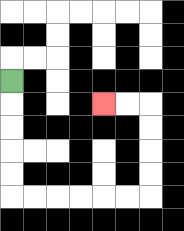{'start': '[0, 3]', 'end': '[4, 4]', 'path_directions': 'D,D,D,D,D,R,R,R,R,R,R,U,U,U,U,L,L', 'path_coordinates': '[[0, 3], [0, 4], [0, 5], [0, 6], [0, 7], [0, 8], [1, 8], [2, 8], [3, 8], [4, 8], [5, 8], [6, 8], [6, 7], [6, 6], [6, 5], [6, 4], [5, 4], [4, 4]]'}